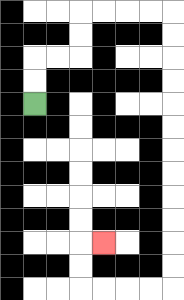{'start': '[1, 4]', 'end': '[4, 10]', 'path_directions': 'U,U,R,R,U,U,R,R,R,R,D,D,D,D,D,D,D,D,D,D,D,D,L,L,L,L,U,U,R', 'path_coordinates': '[[1, 4], [1, 3], [1, 2], [2, 2], [3, 2], [3, 1], [3, 0], [4, 0], [5, 0], [6, 0], [7, 0], [7, 1], [7, 2], [7, 3], [7, 4], [7, 5], [7, 6], [7, 7], [7, 8], [7, 9], [7, 10], [7, 11], [7, 12], [6, 12], [5, 12], [4, 12], [3, 12], [3, 11], [3, 10], [4, 10]]'}